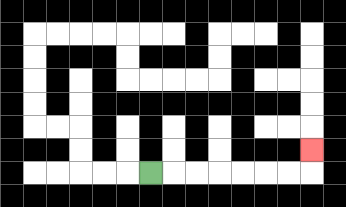{'start': '[6, 7]', 'end': '[13, 6]', 'path_directions': 'R,R,R,R,R,R,R,U', 'path_coordinates': '[[6, 7], [7, 7], [8, 7], [9, 7], [10, 7], [11, 7], [12, 7], [13, 7], [13, 6]]'}